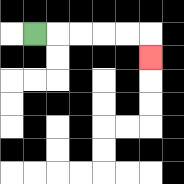{'start': '[1, 1]', 'end': '[6, 2]', 'path_directions': 'R,R,R,R,R,D', 'path_coordinates': '[[1, 1], [2, 1], [3, 1], [4, 1], [5, 1], [6, 1], [6, 2]]'}